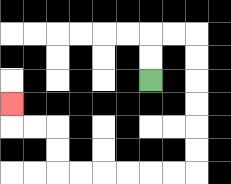{'start': '[6, 3]', 'end': '[0, 4]', 'path_directions': 'U,U,R,R,D,D,D,D,D,D,L,L,L,L,L,L,U,U,L,L,U', 'path_coordinates': '[[6, 3], [6, 2], [6, 1], [7, 1], [8, 1], [8, 2], [8, 3], [8, 4], [8, 5], [8, 6], [8, 7], [7, 7], [6, 7], [5, 7], [4, 7], [3, 7], [2, 7], [2, 6], [2, 5], [1, 5], [0, 5], [0, 4]]'}